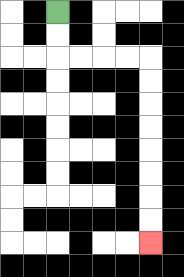{'start': '[2, 0]', 'end': '[6, 10]', 'path_directions': 'D,D,R,R,R,R,D,D,D,D,D,D,D,D', 'path_coordinates': '[[2, 0], [2, 1], [2, 2], [3, 2], [4, 2], [5, 2], [6, 2], [6, 3], [6, 4], [6, 5], [6, 6], [6, 7], [6, 8], [6, 9], [6, 10]]'}